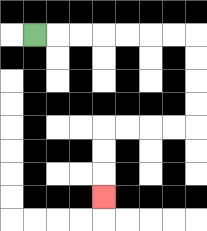{'start': '[1, 1]', 'end': '[4, 8]', 'path_directions': 'R,R,R,R,R,R,R,D,D,D,D,L,L,L,L,D,D,D', 'path_coordinates': '[[1, 1], [2, 1], [3, 1], [4, 1], [5, 1], [6, 1], [7, 1], [8, 1], [8, 2], [8, 3], [8, 4], [8, 5], [7, 5], [6, 5], [5, 5], [4, 5], [4, 6], [4, 7], [4, 8]]'}